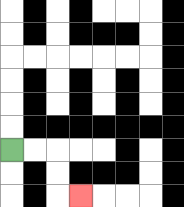{'start': '[0, 6]', 'end': '[3, 8]', 'path_directions': 'R,R,D,D,R', 'path_coordinates': '[[0, 6], [1, 6], [2, 6], [2, 7], [2, 8], [3, 8]]'}